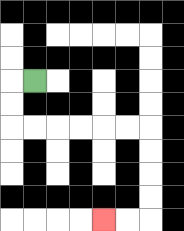{'start': '[1, 3]', 'end': '[4, 9]', 'path_directions': 'L,D,D,R,R,R,R,R,R,D,D,D,D,L,L', 'path_coordinates': '[[1, 3], [0, 3], [0, 4], [0, 5], [1, 5], [2, 5], [3, 5], [4, 5], [5, 5], [6, 5], [6, 6], [6, 7], [6, 8], [6, 9], [5, 9], [4, 9]]'}